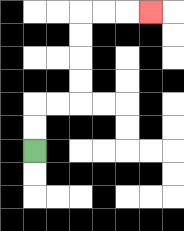{'start': '[1, 6]', 'end': '[6, 0]', 'path_directions': 'U,U,R,R,U,U,U,U,R,R,R', 'path_coordinates': '[[1, 6], [1, 5], [1, 4], [2, 4], [3, 4], [3, 3], [3, 2], [3, 1], [3, 0], [4, 0], [5, 0], [6, 0]]'}